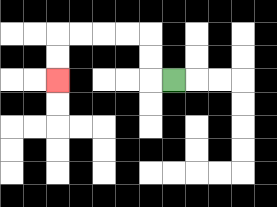{'start': '[7, 3]', 'end': '[2, 3]', 'path_directions': 'L,U,U,L,L,L,L,D,D', 'path_coordinates': '[[7, 3], [6, 3], [6, 2], [6, 1], [5, 1], [4, 1], [3, 1], [2, 1], [2, 2], [2, 3]]'}